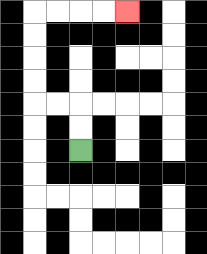{'start': '[3, 6]', 'end': '[5, 0]', 'path_directions': 'U,U,L,L,U,U,U,U,R,R,R,R', 'path_coordinates': '[[3, 6], [3, 5], [3, 4], [2, 4], [1, 4], [1, 3], [1, 2], [1, 1], [1, 0], [2, 0], [3, 0], [4, 0], [5, 0]]'}